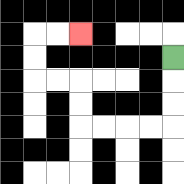{'start': '[7, 2]', 'end': '[3, 1]', 'path_directions': 'D,D,D,L,L,L,L,U,U,L,L,U,U,R,R', 'path_coordinates': '[[7, 2], [7, 3], [7, 4], [7, 5], [6, 5], [5, 5], [4, 5], [3, 5], [3, 4], [3, 3], [2, 3], [1, 3], [1, 2], [1, 1], [2, 1], [3, 1]]'}